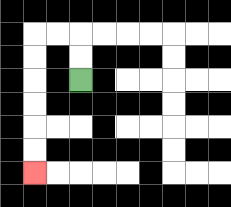{'start': '[3, 3]', 'end': '[1, 7]', 'path_directions': 'U,U,L,L,D,D,D,D,D,D', 'path_coordinates': '[[3, 3], [3, 2], [3, 1], [2, 1], [1, 1], [1, 2], [1, 3], [1, 4], [1, 5], [1, 6], [1, 7]]'}